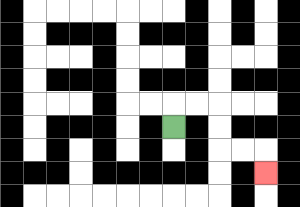{'start': '[7, 5]', 'end': '[11, 7]', 'path_directions': 'U,R,R,D,D,R,R,D', 'path_coordinates': '[[7, 5], [7, 4], [8, 4], [9, 4], [9, 5], [9, 6], [10, 6], [11, 6], [11, 7]]'}